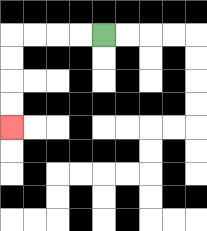{'start': '[4, 1]', 'end': '[0, 5]', 'path_directions': 'L,L,L,L,D,D,D,D', 'path_coordinates': '[[4, 1], [3, 1], [2, 1], [1, 1], [0, 1], [0, 2], [0, 3], [0, 4], [0, 5]]'}